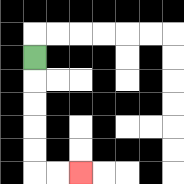{'start': '[1, 2]', 'end': '[3, 7]', 'path_directions': 'D,D,D,D,D,R,R', 'path_coordinates': '[[1, 2], [1, 3], [1, 4], [1, 5], [1, 6], [1, 7], [2, 7], [3, 7]]'}